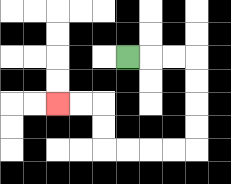{'start': '[5, 2]', 'end': '[2, 4]', 'path_directions': 'R,R,R,D,D,D,D,L,L,L,L,U,U,L,L', 'path_coordinates': '[[5, 2], [6, 2], [7, 2], [8, 2], [8, 3], [8, 4], [8, 5], [8, 6], [7, 6], [6, 6], [5, 6], [4, 6], [4, 5], [4, 4], [3, 4], [2, 4]]'}